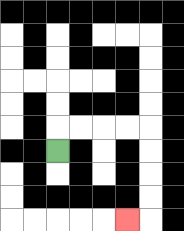{'start': '[2, 6]', 'end': '[5, 9]', 'path_directions': 'U,R,R,R,R,D,D,D,D,L', 'path_coordinates': '[[2, 6], [2, 5], [3, 5], [4, 5], [5, 5], [6, 5], [6, 6], [6, 7], [6, 8], [6, 9], [5, 9]]'}